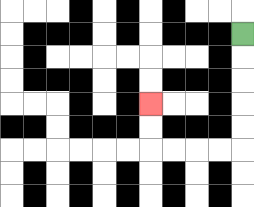{'start': '[10, 1]', 'end': '[6, 4]', 'path_directions': 'D,D,D,D,D,L,L,L,L,U,U', 'path_coordinates': '[[10, 1], [10, 2], [10, 3], [10, 4], [10, 5], [10, 6], [9, 6], [8, 6], [7, 6], [6, 6], [6, 5], [6, 4]]'}